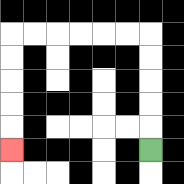{'start': '[6, 6]', 'end': '[0, 6]', 'path_directions': 'U,U,U,U,U,L,L,L,L,L,L,D,D,D,D,D', 'path_coordinates': '[[6, 6], [6, 5], [6, 4], [6, 3], [6, 2], [6, 1], [5, 1], [4, 1], [3, 1], [2, 1], [1, 1], [0, 1], [0, 2], [0, 3], [0, 4], [0, 5], [0, 6]]'}